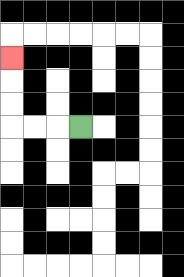{'start': '[3, 5]', 'end': '[0, 2]', 'path_directions': 'L,L,L,U,U,U', 'path_coordinates': '[[3, 5], [2, 5], [1, 5], [0, 5], [0, 4], [0, 3], [0, 2]]'}